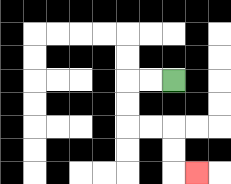{'start': '[7, 3]', 'end': '[8, 7]', 'path_directions': 'L,L,D,D,R,R,D,D,R', 'path_coordinates': '[[7, 3], [6, 3], [5, 3], [5, 4], [5, 5], [6, 5], [7, 5], [7, 6], [7, 7], [8, 7]]'}